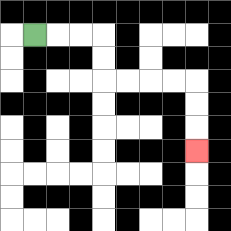{'start': '[1, 1]', 'end': '[8, 6]', 'path_directions': 'R,R,R,D,D,R,R,R,R,D,D,D', 'path_coordinates': '[[1, 1], [2, 1], [3, 1], [4, 1], [4, 2], [4, 3], [5, 3], [6, 3], [7, 3], [8, 3], [8, 4], [8, 5], [8, 6]]'}